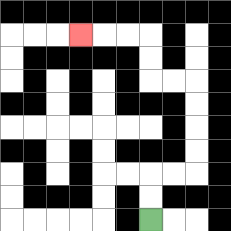{'start': '[6, 9]', 'end': '[3, 1]', 'path_directions': 'U,U,R,R,U,U,U,U,L,L,U,U,L,L,L', 'path_coordinates': '[[6, 9], [6, 8], [6, 7], [7, 7], [8, 7], [8, 6], [8, 5], [8, 4], [8, 3], [7, 3], [6, 3], [6, 2], [6, 1], [5, 1], [4, 1], [3, 1]]'}